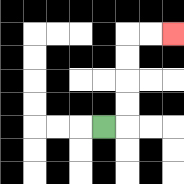{'start': '[4, 5]', 'end': '[7, 1]', 'path_directions': 'R,U,U,U,U,R,R', 'path_coordinates': '[[4, 5], [5, 5], [5, 4], [5, 3], [5, 2], [5, 1], [6, 1], [7, 1]]'}